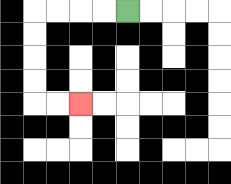{'start': '[5, 0]', 'end': '[3, 4]', 'path_directions': 'L,L,L,L,D,D,D,D,R,R', 'path_coordinates': '[[5, 0], [4, 0], [3, 0], [2, 0], [1, 0], [1, 1], [1, 2], [1, 3], [1, 4], [2, 4], [3, 4]]'}